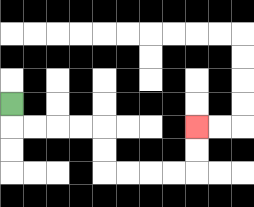{'start': '[0, 4]', 'end': '[8, 5]', 'path_directions': 'D,R,R,R,R,D,D,R,R,R,R,U,U', 'path_coordinates': '[[0, 4], [0, 5], [1, 5], [2, 5], [3, 5], [4, 5], [4, 6], [4, 7], [5, 7], [6, 7], [7, 7], [8, 7], [8, 6], [8, 5]]'}